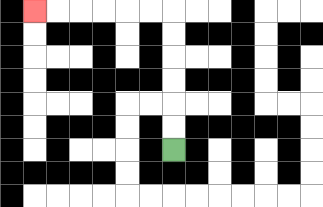{'start': '[7, 6]', 'end': '[1, 0]', 'path_directions': 'U,U,U,U,U,U,L,L,L,L,L,L', 'path_coordinates': '[[7, 6], [7, 5], [7, 4], [7, 3], [7, 2], [7, 1], [7, 0], [6, 0], [5, 0], [4, 0], [3, 0], [2, 0], [1, 0]]'}